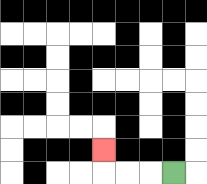{'start': '[7, 7]', 'end': '[4, 6]', 'path_directions': 'L,L,L,U', 'path_coordinates': '[[7, 7], [6, 7], [5, 7], [4, 7], [4, 6]]'}